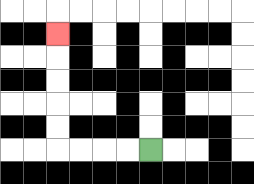{'start': '[6, 6]', 'end': '[2, 1]', 'path_directions': 'L,L,L,L,U,U,U,U,U', 'path_coordinates': '[[6, 6], [5, 6], [4, 6], [3, 6], [2, 6], [2, 5], [2, 4], [2, 3], [2, 2], [2, 1]]'}